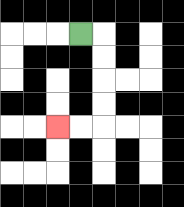{'start': '[3, 1]', 'end': '[2, 5]', 'path_directions': 'R,D,D,D,D,L,L', 'path_coordinates': '[[3, 1], [4, 1], [4, 2], [4, 3], [4, 4], [4, 5], [3, 5], [2, 5]]'}